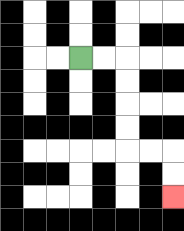{'start': '[3, 2]', 'end': '[7, 8]', 'path_directions': 'R,R,D,D,D,D,R,R,D,D', 'path_coordinates': '[[3, 2], [4, 2], [5, 2], [5, 3], [5, 4], [5, 5], [5, 6], [6, 6], [7, 6], [7, 7], [7, 8]]'}